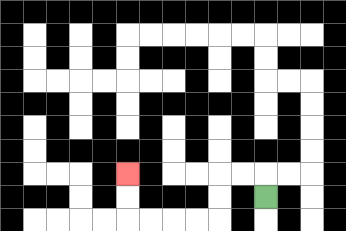{'start': '[11, 8]', 'end': '[5, 7]', 'path_directions': 'U,L,L,D,D,L,L,L,L,U,U', 'path_coordinates': '[[11, 8], [11, 7], [10, 7], [9, 7], [9, 8], [9, 9], [8, 9], [7, 9], [6, 9], [5, 9], [5, 8], [5, 7]]'}